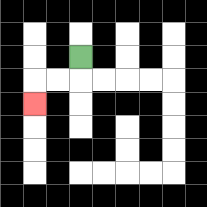{'start': '[3, 2]', 'end': '[1, 4]', 'path_directions': 'D,L,L,D', 'path_coordinates': '[[3, 2], [3, 3], [2, 3], [1, 3], [1, 4]]'}